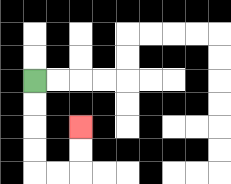{'start': '[1, 3]', 'end': '[3, 5]', 'path_directions': 'D,D,D,D,R,R,U,U', 'path_coordinates': '[[1, 3], [1, 4], [1, 5], [1, 6], [1, 7], [2, 7], [3, 7], [3, 6], [3, 5]]'}